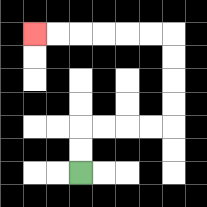{'start': '[3, 7]', 'end': '[1, 1]', 'path_directions': 'U,U,R,R,R,R,U,U,U,U,L,L,L,L,L,L', 'path_coordinates': '[[3, 7], [3, 6], [3, 5], [4, 5], [5, 5], [6, 5], [7, 5], [7, 4], [7, 3], [7, 2], [7, 1], [6, 1], [5, 1], [4, 1], [3, 1], [2, 1], [1, 1]]'}